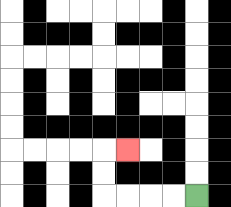{'start': '[8, 8]', 'end': '[5, 6]', 'path_directions': 'L,L,L,L,U,U,R', 'path_coordinates': '[[8, 8], [7, 8], [6, 8], [5, 8], [4, 8], [4, 7], [4, 6], [5, 6]]'}